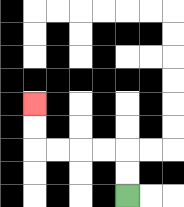{'start': '[5, 8]', 'end': '[1, 4]', 'path_directions': 'U,U,L,L,L,L,U,U', 'path_coordinates': '[[5, 8], [5, 7], [5, 6], [4, 6], [3, 6], [2, 6], [1, 6], [1, 5], [1, 4]]'}